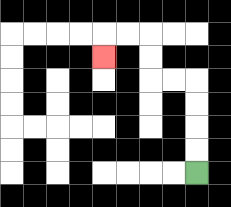{'start': '[8, 7]', 'end': '[4, 2]', 'path_directions': 'U,U,U,U,L,L,U,U,L,L,D', 'path_coordinates': '[[8, 7], [8, 6], [8, 5], [8, 4], [8, 3], [7, 3], [6, 3], [6, 2], [6, 1], [5, 1], [4, 1], [4, 2]]'}